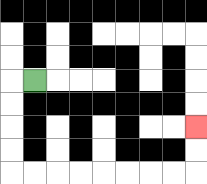{'start': '[1, 3]', 'end': '[8, 5]', 'path_directions': 'L,D,D,D,D,R,R,R,R,R,R,R,R,U,U', 'path_coordinates': '[[1, 3], [0, 3], [0, 4], [0, 5], [0, 6], [0, 7], [1, 7], [2, 7], [3, 7], [4, 7], [5, 7], [6, 7], [7, 7], [8, 7], [8, 6], [8, 5]]'}